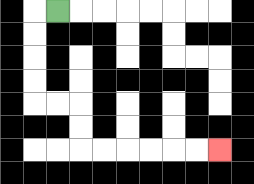{'start': '[2, 0]', 'end': '[9, 6]', 'path_directions': 'L,D,D,D,D,R,R,D,D,R,R,R,R,R,R', 'path_coordinates': '[[2, 0], [1, 0], [1, 1], [1, 2], [1, 3], [1, 4], [2, 4], [3, 4], [3, 5], [3, 6], [4, 6], [5, 6], [6, 6], [7, 6], [8, 6], [9, 6]]'}